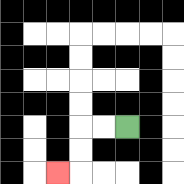{'start': '[5, 5]', 'end': '[2, 7]', 'path_directions': 'L,L,D,D,L', 'path_coordinates': '[[5, 5], [4, 5], [3, 5], [3, 6], [3, 7], [2, 7]]'}